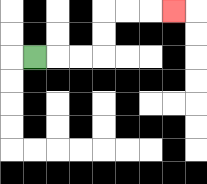{'start': '[1, 2]', 'end': '[7, 0]', 'path_directions': 'R,R,R,U,U,R,R,R', 'path_coordinates': '[[1, 2], [2, 2], [3, 2], [4, 2], [4, 1], [4, 0], [5, 0], [6, 0], [7, 0]]'}